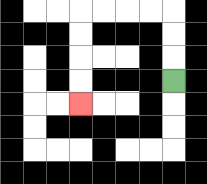{'start': '[7, 3]', 'end': '[3, 4]', 'path_directions': 'U,U,U,L,L,L,L,D,D,D,D', 'path_coordinates': '[[7, 3], [7, 2], [7, 1], [7, 0], [6, 0], [5, 0], [4, 0], [3, 0], [3, 1], [3, 2], [3, 3], [3, 4]]'}